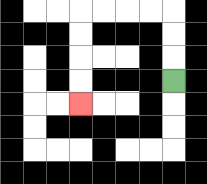{'start': '[7, 3]', 'end': '[3, 4]', 'path_directions': 'U,U,U,L,L,L,L,D,D,D,D', 'path_coordinates': '[[7, 3], [7, 2], [7, 1], [7, 0], [6, 0], [5, 0], [4, 0], [3, 0], [3, 1], [3, 2], [3, 3], [3, 4]]'}